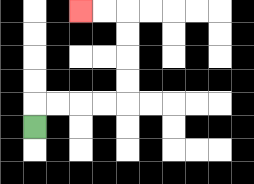{'start': '[1, 5]', 'end': '[3, 0]', 'path_directions': 'U,R,R,R,R,U,U,U,U,L,L', 'path_coordinates': '[[1, 5], [1, 4], [2, 4], [3, 4], [4, 4], [5, 4], [5, 3], [5, 2], [5, 1], [5, 0], [4, 0], [3, 0]]'}